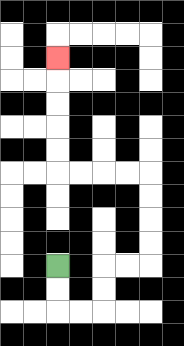{'start': '[2, 11]', 'end': '[2, 2]', 'path_directions': 'D,D,R,R,U,U,R,R,U,U,U,U,L,L,L,L,U,U,U,U,U', 'path_coordinates': '[[2, 11], [2, 12], [2, 13], [3, 13], [4, 13], [4, 12], [4, 11], [5, 11], [6, 11], [6, 10], [6, 9], [6, 8], [6, 7], [5, 7], [4, 7], [3, 7], [2, 7], [2, 6], [2, 5], [2, 4], [2, 3], [2, 2]]'}